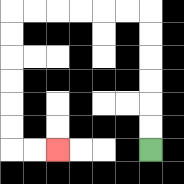{'start': '[6, 6]', 'end': '[2, 6]', 'path_directions': 'U,U,U,U,U,U,L,L,L,L,L,L,D,D,D,D,D,D,R,R', 'path_coordinates': '[[6, 6], [6, 5], [6, 4], [6, 3], [6, 2], [6, 1], [6, 0], [5, 0], [4, 0], [3, 0], [2, 0], [1, 0], [0, 0], [0, 1], [0, 2], [0, 3], [0, 4], [0, 5], [0, 6], [1, 6], [2, 6]]'}